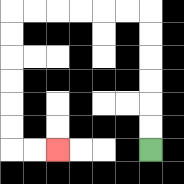{'start': '[6, 6]', 'end': '[2, 6]', 'path_directions': 'U,U,U,U,U,U,L,L,L,L,L,L,D,D,D,D,D,D,R,R', 'path_coordinates': '[[6, 6], [6, 5], [6, 4], [6, 3], [6, 2], [6, 1], [6, 0], [5, 0], [4, 0], [3, 0], [2, 0], [1, 0], [0, 0], [0, 1], [0, 2], [0, 3], [0, 4], [0, 5], [0, 6], [1, 6], [2, 6]]'}